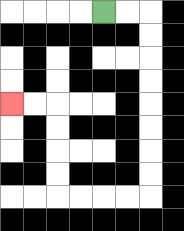{'start': '[4, 0]', 'end': '[0, 4]', 'path_directions': 'R,R,D,D,D,D,D,D,D,D,L,L,L,L,U,U,U,U,L,L', 'path_coordinates': '[[4, 0], [5, 0], [6, 0], [6, 1], [6, 2], [6, 3], [6, 4], [6, 5], [6, 6], [6, 7], [6, 8], [5, 8], [4, 8], [3, 8], [2, 8], [2, 7], [2, 6], [2, 5], [2, 4], [1, 4], [0, 4]]'}